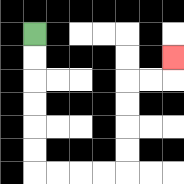{'start': '[1, 1]', 'end': '[7, 2]', 'path_directions': 'D,D,D,D,D,D,R,R,R,R,U,U,U,U,R,R,U', 'path_coordinates': '[[1, 1], [1, 2], [1, 3], [1, 4], [1, 5], [1, 6], [1, 7], [2, 7], [3, 7], [4, 7], [5, 7], [5, 6], [5, 5], [5, 4], [5, 3], [6, 3], [7, 3], [7, 2]]'}